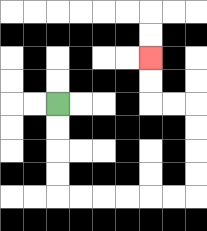{'start': '[2, 4]', 'end': '[6, 2]', 'path_directions': 'D,D,D,D,R,R,R,R,R,R,U,U,U,U,L,L,U,U', 'path_coordinates': '[[2, 4], [2, 5], [2, 6], [2, 7], [2, 8], [3, 8], [4, 8], [5, 8], [6, 8], [7, 8], [8, 8], [8, 7], [8, 6], [8, 5], [8, 4], [7, 4], [6, 4], [6, 3], [6, 2]]'}